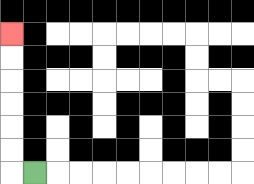{'start': '[1, 7]', 'end': '[0, 1]', 'path_directions': 'L,U,U,U,U,U,U', 'path_coordinates': '[[1, 7], [0, 7], [0, 6], [0, 5], [0, 4], [0, 3], [0, 2], [0, 1]]'}